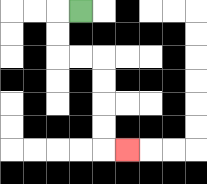{'start': '[3, 0]', 'end': '[5, 6]', 'path_directions': 'L,D,D,R,R,D,D,D,D,R', 'path_coordinates': '[[3, 0], [2, 0], [2, 1], [2, 2], [3, 2], [4, 2], [4, 3], [4, 4], [4, 5], [4, 6], [5, 6]]'}